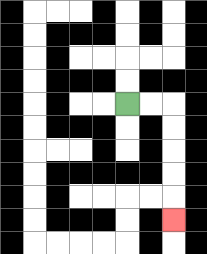{'start': '[5, 4]', 'end': '[7, 9]', 'path_directions': 'R,R,D,D,D,D,D', 'path_coordinates': '[[5, 4], [6, 4], [7, 4], [7, 5], [7, 6], [7, 7], [7, 8], [7, 9]]'}